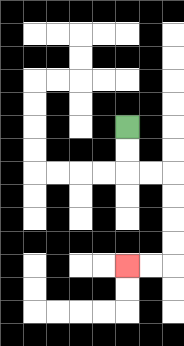{'start': '[5, 5]', 'end': '[5, 11]', 'path_directions': 'D,D,R,R,D,D,D,D,L,L', 'path_coordinates': '[[5, 5], [5, 6], [5, 7], [6, 7], [7, 7], [7, 8], [7, 9], [7, 10], [7, 11], [6, 11], [5, 11]]'}